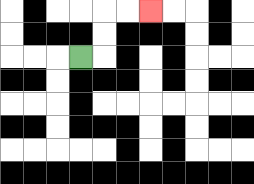{'start': '[3, 2]', 'end': '[6, 0]', 'path_directions': 'R,U,U,R,R', 'path_coordinates': '[[3, 2], [4, 2], [4, 1], [4, 0], [5, 0], [6, 0]]'}